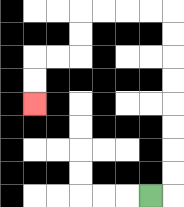{'start': '[6, 8]', 'end': '[1, 4]', 'path_directions': 'R,U,U,U,U,U,U,U,U,L,L,L,L,D,D,L,L,D,D', 'path_coordinates': '[[6, 8], [7, 8], [7, 7], [7, 6], [7, 5], [7, 4], [7, 3], [7, 2], [7, 1], [7, 0], [6, 0], [5, 0], [4, 0], [3, 0], [3, 1], [3, 2], [2, 2], [1, 2], [1, 3], [1, 4]]'}